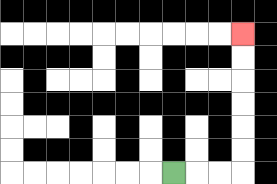{'start': '[7, 7]', 'end': '[10, 1]', 'path_directions': 'R,R,R,U,U,U,U,U,U', 'path_coordinates': '[[7, 7], [8, 7], [9, 7], [10, 7], [10, 6], [10, 5], [10, 4], [10, 3], [10, 2], [10, 1]]'}